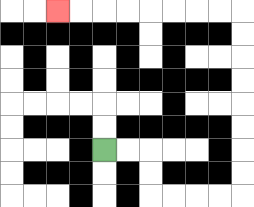{'start': '[4, 6]', 'end': '[2, 0]', 'path_directions': 'R,R,D,D,R,R,R,R,U,U,U,U,U,U,U,U,L,L,L,L,L,L,L,L', 'path_coordinates': '[[4, 6], [5, 6], [6, 6], [6, 7], [6, 8], [7, 8], [8, 8], [9, 8], [10, 8], [10, 7], [10, 6], [10, 5], [10, 4], [10, 3], [10, 2], [10, 1], [10, 0], [9, 0], [8, 0], [7, 0], [6, 0], [5, 0], [4, 0], [3, 0], [2, 0]]'}